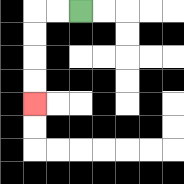{'start': '[3, 0]', 'end': '[1, 4]', 'path_directions': 'L,L,D,D,D,D', 'path_coordinates': '[[3, 0], [2, 0], [1, 0], [1, 1], [1, 2], [1, 3], [1, 4]]'}